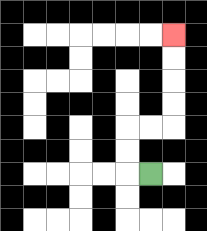{'start': '[6, 7]', 'end': '[7, 1]', 'path_directions': 'L,U,U,R,R,U,U,U,U', 'path_coordinates': '[[6, 7], [5, 7], [5, 6], [5, 5], [6, 5], [7, 5], [7, 4], [7, 3], [7, 2], [7, 1]]'}